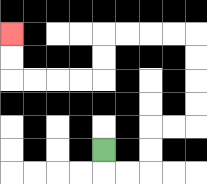{'start': '[4, 6]', 'end': '[0, 1]', 'path_directions': 'D,R,R,U,U,R,R,U,U,U,U,L,L,L,L,D,D,L,L,L,L,U,U', 'path_coordinates': '[[4, 6], [4, 7], [5, 7], [6, 7], [6, 6], [6, 5], [7, 5], [8, 5], [8, 4], [8, 3], [8, 2], [8, 1], [7, 1], [6, 1], [5, 1], [4, 1], [4, 2], [4, 3], [3, 3], [2, 3], [1, 3], [0, 3], [0, 2], [0, 1]]'}